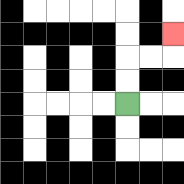{'start': '[5, 4]', 'end': '[7, 1]', 'path_directions': 'U,U,R,R,U', 'path_coordinates': '[[5, 4], [5, 3], [5, 2], [6, 2], [7, 2], [7, 1]]'}